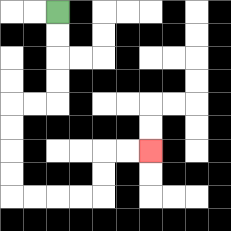{'start': '[2, 0]', 'end': '[6, 6]', 'path_directions': 'D,D,D,D,L,L,D,D,D,D,R,R,R,R,U,U,R,R', 'path_coordinates': '[[2, 0], [2, 1], [2, 2], [2, 3], [2, 4], [1, 4], [0, 4], [0, 5], [0, 6], [0, 7], [0, 8], [1, 8], [2, 8], [3, 8], [4, 8], [4, 7], [4, 6], [5, 6], [6, 6]]'}